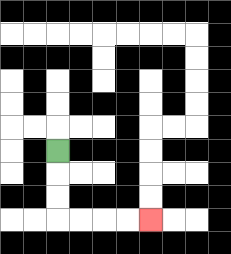{'start': '[2, 6]', 'end': '[6, 9]', 'path_directions': 'D,D,D,R,R,R,R', 'path_coordinates': '[[2, 6], [2, 7], [2, 8], [2, 9], [3, 9], [4, 9], [5, 9], [6, 9]]'}